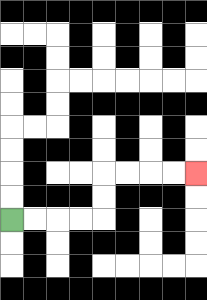{'start': '[0, 9]', 'end': '[8, 7]', 'path_directions': 'R,R,R,R,U,U,R,R,R,R', 'path_coordinates': '[[0, 9], [1, 9], [2, 9], [3, 9], [4, 9], [4, 8], [4, 7], [5, 7], [6, 7], [7, 7], [8, 7]]'}